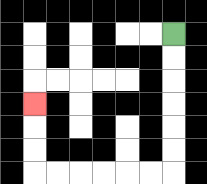{'start': '[7, 1]', 'end': '[1, 4]', 'path_directions': 'D,D,D,D,D,D,L,L,L,L,L,L,U,U,U', 'path_coordinates': '[[7, 1], [7, 2], [7, 3], [7, 4], [7, 5], [7, 6], [7, 7], [6, 7], [5, 7], [4, 7], [3, 7], [2, 7], [1, 7], [1, 6], [1, 5], [1, 4]]'}